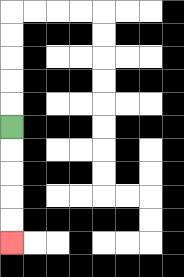{'start': '[0, 5]', 'end': '[0, 10]', 'path_directions': 'D,D,D,D,D', 'path_coordinates': '[[0, 5], [0, 6], [0, 7], [0, 8], [0, 9], [0, 10]]'}